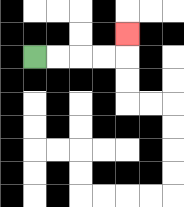{'start': '[1, 2]', 'end': '[5, 1]', 'path_directions': 'R,R,R,R,U', 'path_coordinates': '[[1, 2], [2, 2], [3, 2], [4, 2], [5, 2], [5, 1]]'}